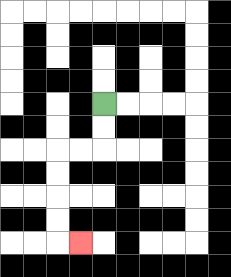{'start': '[4, 4]', 'end': '[3, 10]', 'path_directions': 'D,D,L,L,D,D,D,D,R', 'path_coordinates': '[[4, 4], [4, 5], [4, 6], [3, 6], [2, 6], [2, 7], [2, 8], [2, 9], [2, 10], [3, 10]]'}